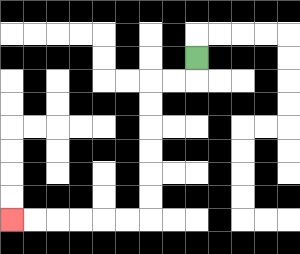{'start': '[8, 2]', 'end': '[0, 9]', 'path_directions': 'D,L,L,D,D,D,D,D,D,L,L,L,L,L,L', 'path_coordinates': '[[8, 2], [8, 3], [7, 3], [6, 3], [6, 4], [6, 5], [6, 6], [6, 7], [6, 8], [6, 9], [5, 9], [4, 9], [3, 9], [2, 9], [1, 9], [0, 9]]'}